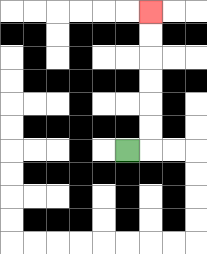{'start': '[5, 6]', 'end': '[6, 0]', 'path_directions': 'R,U,U,U,U,U,U', 'path_coordinates': '[[5, 6], [6, 6], [6, 5], [6, 4], [6, 3], [6, 2], [6, 1], [6, 0]]'}